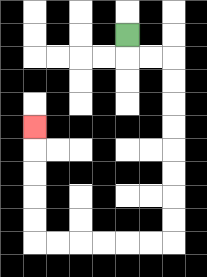{'start': '[5, 1]', 'end': '[1, 5]', 'path_directions': 'D,R,R,D,D,D,D,D,D,D,D,L,L,L,L,L,L,U,U,U,U,U', 'path_coordinates': '[[5, 1], [5, 2], [6, 2], [7, 2], [7, 3], [7, 4], [7, 5], [7, 6], [7, 7], [7, 8], [7, 9], [7, 10], [6, 10], [5, 10], [4, 10], [3, 10], [2, 10], [1, 10], [1, 9], [1, 8], [1, 7], [1, 6], [1, 5]]'}